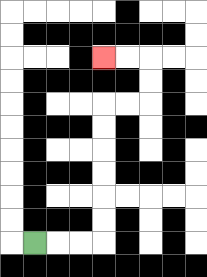{'start': '[1, 10]', 'end': '[4, 2]', 'path_directions': 'R,R,R,U,U,U,U,U,U,R,R,U,U,L,L', 'path_coordinates': '[[1, 10], [2, 10], [3, 10], [4, 10], [4, 9], [4, 8], [4, 7], [4, 6], [4, 5], [4, 4], [5, 4], [6, 4], [6, 3], [6, 2], [5, 2], [4, 2]]'}